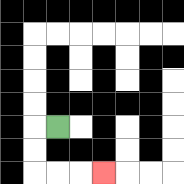{'start': '[2, 5]', 'end': '[4, 7]', 'path_directions': 'L,D,D,R,R,R', 'path_coordinates': '[[2, 5], [1, 5], [1, 6], [1, 7], [2, 7], [3, 7], [4, 7]]'}